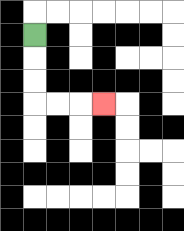{'start': '[1, 1]', 'end': '[4, 4]', 'path_directions': 'D,D,D,R,R,R', 'path_coordinates': '[[1, 1], [1, 2], [1, 3], [1, 4], [2, 4], [3, 4], [4, 4]]'}